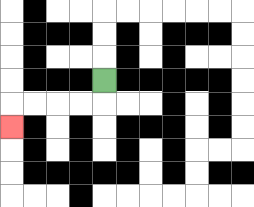{'start': '[4, 3]', 'end': '[0, 5]', 'path_directions': 'D,L,L,L,L,D', 'path_coordinates': '[[4, 3], [4, 4], [3, 4], [2, 4], [1, 4], [0, 4], [0, 5]]'}